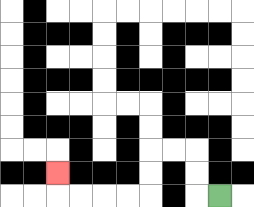{'start': '[9, 8]', 'end': '[2, 7]', 'path_directions': 'L,U,U,L,L,D,D,L,L,L,L,U', 'path_coordinates': '[[9, 8], [8, 8], [8, 7], [8, 6], [7, 6], [6, 6], [6, 7], [6, 8], [5, 8], [4, 8], [3, 8], [2, 8], [2, 7]]'}